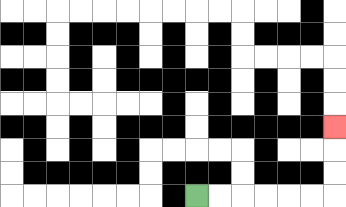{'start': '[8, 8]', 'end': '[14, 5]', 'path_directions': 'R,R,R,R,R,R,U,U,U', 'path_coordinates': '[[8, 8], [9, 8], [10, 8], [11, 8], [12, 8], [13, 8], [14, 8], [14, 7], [14, 6], [14, 5]]'}